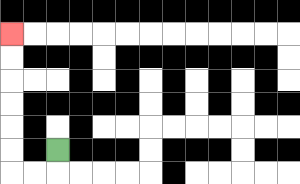{'start': '[2, 6]', 'end': '[0, 1]', 'path_directions': 'D,L,L,U,U,U,U,U,U', 'path_coordinates': '[[2, 6], [2, 7], [1, 7], [0, 7], [0, 6], [0, 5], [0, 4], [0, 3], [0, 2], [0, 1]]'}